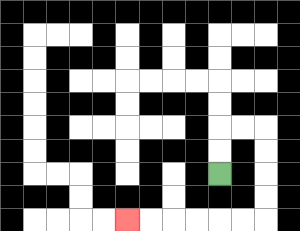{'start': '[9, 7]', 'end': '[5, 9]', 'path_directions': 'U,U,R,R,D,D,D,D,L,L,L,L,L,L', 'path_coordinates': '[[9, 7], [9, 6], [9, 5], [10, 5], [11, 5], [11, 6], [11, 7], [11, 8], [11, 9], [10, 9], [9, 9], [8, 9], [7, 9], [6, 9], [5, 9]]'}